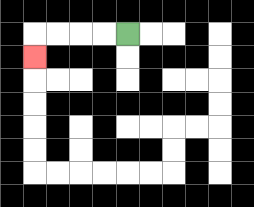{'start': '[5, 1]', 'end': '[1, 2]', 'path_directions': 'L,L,L,L,D', 'path_coordinates': '[[5, 1], [4, 1], [3, 1], [2, 1], [1, 1], [1, 2]]'}